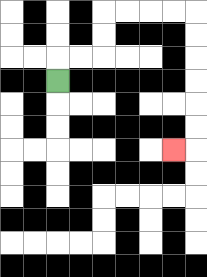{'start': '[2, 3]', 'end': '[7, 6]', 'path_directions': 'U,R,R,U,U,R,R,R,R,D,D,D,D,D,D,L', 'path_coordinates': '[[2, 3], [2, 2], [3, 2], [4, 2], [4, 1], [4, 0], [5, 0], [6, 0], [7, 0], [8, 0], [8, 1], [8, 2], [8, 3], [8, 4], [8, 5], [8, 6], [7, 6]]'}